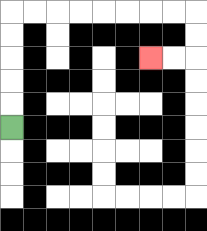{'start': '[0, 5]', 'end': '[6, 2]', 'path_directions': 'U,U,U,U,U,R,R,R,R,R,R,R,R,D,D,L,L', 'path_coordinates': '[[0, 5], [0, 4], [0, 3], [0, 2], [0, 1], [0, 0], [1, 0], [2, 0], [3, 0], [4, 0], [5, 0], [6, 0], [7, 0], [8, 0], [8, 1], [8, 2], [7, 2], [6, 2]]'}